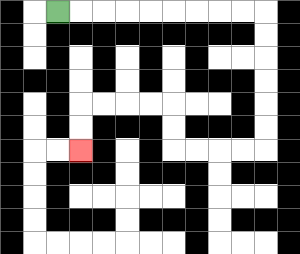{'start': '[2, 0]', 'end': '[3, 6]', 'path_directions': 'R,R,R,R,R,R,R,R,R,D,D,D,D,D,D,L,L,L,L,U,U,L,L,L,L,D,D', 'path_coordinates': '[[2, 0], [3, 0], [4, 0], [5, 0], [6, 0], [7, 0], [8, 0], [9, 0], [10, 0], [11, 0], [11, 1], [11, 2], [11, 3], [11, 4], [11, 5], [11, 6], [10, 6], [9, 6], [8, 6], [7, 6], [7, 5], [7, 4], [6, 4], [5, 4], [4, 4], [3, 4], [3, 5], [3, 6]]'}